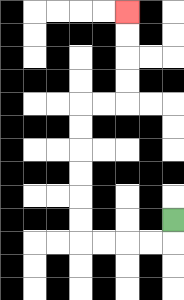{'start': '[7, 9]', 'end': '[5, 0]', 'path_directions': 'D,L,L,L,L,U,U,U,U,U,U,R,R,U,U,U,U', 'path_coordinates': '[[7, 9], [7, 10], [6, 10], [5, 10], [4, 10], [3, 10], [3, 9], [3, 8], [3, 7], [3, 6], [3, 5], [3, 4], [4, 4], [5, 4], [5, 3], [5, 2], [5, 1], [5, 0]]'}